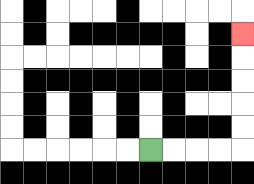{'start': '[6, 6]', 'end': '[10, 1]', 'path_directions': 'R,R,R,R,U,U,U,U,U', 'path_coordinates': '[[6, 6], [7, 6], [8, 6], [9, 6], [10, 6], [10, 5], [10, 4], [10, 3], [10, 2], [10, 1]]'}